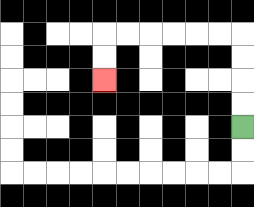{'start': '[10, 5]', 'end': '[4, 3]', 'path_directions': 'U,U,U,U,L,L,L,L,L,L,D,D', 'path_coordinates': '[[10, 5], [10, 4], [10, 3], [10, 2], [10, 1], [9, 1], [8, 1], [7, 1], [6, 1], [5, 1], [4, 1], [4, 2], [4, 3]]'}